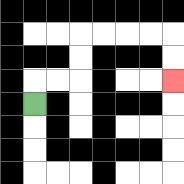{'start': '[1, 4]', 'end': '[7, 3]', 'path_directions': 'U,R,R,U,U,R,R,R,R,D,D', 'path_coordinates': '[[1, 4], [1, 3], [2, 3], [3, 3], [3, 2], [3, 1], [4, 1], [5, 1], [6, 1], [7, 1], [7, 2], [7, 3]]'}